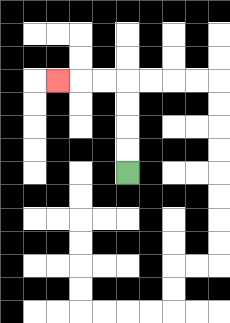{'start': '[5, 7]', 'end': '[2, 3]', 'path_directions': 'U,U,U,U,L,L,L', 'path_coordinates': '[[5, 7], [5, 6], [5, 5], [5, 4], [5, 3], [4, 3], [3, 3], [2, 3]]'}